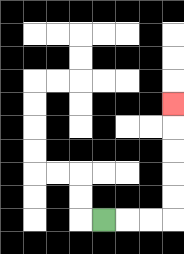{'start': '[4, 9]', 'end': '[7, 4]', 'path_directions': 'R,R,R,U,U,U,U,U', 'path_coordinates': '[[4, 9], [5, 9], [6, 9], [7, 9], [7, 8], [7, 7], [7, 6], [7, 5], [7, 4]]'}